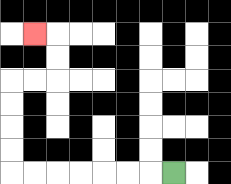{'start': '[7, 7]', 'end': '[1, 1]', 'path_directions': 'L,L,L,L,L,L,L,U,U,U,U,R,R,U,U,L', 'path_coordinates': '[[7, 7], [6, 7], [5, 7], [4, 7], [3, 7], [2, 7], [1, 7], [0, 7], [0, 6], [0, 5], [0, 4], [0, 3], [1, 3], [2, 3], [2, 2], [2, 1], [1, 1]]'}